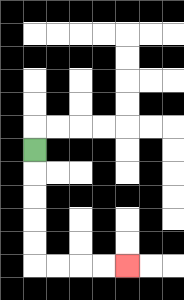{'start': '[1, 6]', 'end': '[5, 11]', 'path_directions': 'D,D,D,D,D,R,R,R,R', 'path_coordinates': '[[1, 6], [1, 7], [1, 8], [1, 9], [1, 10], [1, 11], [2, 11], [3, 11], [4, 11], [5, 11]]'}